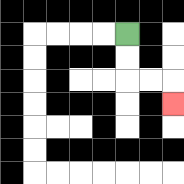{'start': '[5, 1]', 'end': '[7, 4]', 'path_directions': 'D,D,R,R,D', 'path_coordinates': '[[5, 1], [5, 2], [5, 3], [6, 3], [7, 3], [7, 4]]'}